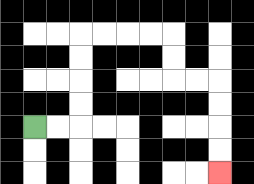{'start': '[1, 5]', 'end': '[9, 7]', 'path_directions': 'R,R,U,U,U,U,R,R,R,R,D,D,R,R,D,D,D,D', 'path_coordinates': '[[1, 5], [2, 5], [3, 5], [3, 4], [3, 3], [3, 2], [3, 1], [4, 1], [5, 1], [6, 1], [7, 1], [7, 2], [7, 3], [8, 3], [9, 3], [9, 4], [9, 5], [9, 6], [9, 7]]'}